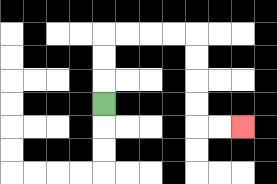{'start': '[4, 4]', 'end': '[10, 5]', 'path_directions': 'U,U,U,R,R,R,R,D,D,D,D,R,R', 'path_coordinates': '[[4, 4], [4, 3], [4, 2], [4, 1], [5, 1], [6, 1], [7, 1], [8, 1], [8, 2], [8, 3], [8, 4], [8, 5], [9, 5], [10, 5]]'}